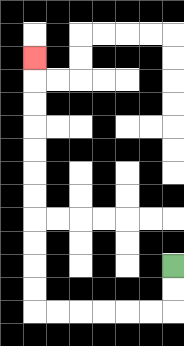{'start': '[7, 11]', 'end': '[1, 2]', 'path_directions': 'D,D,L,L,L,L,L,L,U,U,U,U,U,U,U,U,U,U,U', 'path_coordinates': '[[7, 11], [7, 12], [7, 13], [6, 13], [5, 13], [4, 13], [3, 13], [2, 13], [1, 13], [1, 12], [1, 11], [1, 10], [1, 9], [1, 8], [1, 7], [1, 6], [1, 5], [1, 4], [1, 3], [1, 2]]'}